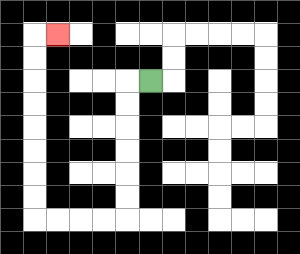{'start': '[6, 3]', 'end': '[2, 1]', 'path_directions': 'L,D,D,D,D,D,D,L,L,L,L,U,U,U,U,U,U,U,U,R', 'path_coordinates': '[[6, 3], [5, 3], [5, 4], [5, 5], [5, 6], [5, 7], [5, 8], [5, 9], [4, 9], [3, 9], [2, 9], [1, 9], [1, 8], [1, 7], [1, 6], [1, 5], [1, 4], [1, 3], [1, 2], [1, 1], [2, 1]]'}